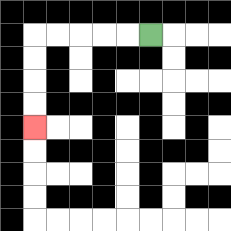{'start': '[6, 1]', 'end': '[1, 5]', 'path_directions': 'L,L,L,L,L,D,D,D,D', 'path_coordinates': '[[6, 1], [5, 1], [4, 1], [3, 1], [2, 1], [1, 1], [1, 2], [1, 3], [1, 4], [1, 5]]'}